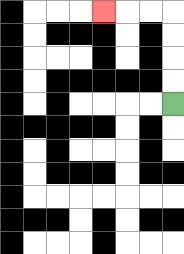{'start': '[7, 4]', 'end': '[4, 0]', 'path_directions': 'U,U,U,U,L,L,L', 'path_coordinates': '[[7, 4], [7, 3], [7, 2], [7, 1], [7, 0], [6, 0], [5, 0], [4, 0]]'}